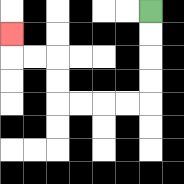{'start': '[6, 0]', 'end': '[0, 1]', 'path_directions': 'D,D,D,D,L,L,L,L,U,U,L,L,U', 'path_coordinates': '[[6, 0], [6, 1], [6, 2], [6, 3], [6, 4], [5, 4], [4, 4], [3, 4], [2, 4], [2, 3], [2, 2], [1, 2], [0, 2], [0, 1]]'}